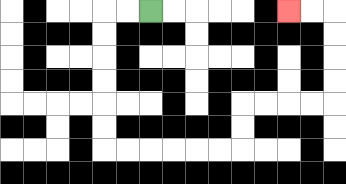{'start': '[6, 0]', 'end': '[12, 0]', 'path_directions': 'L,L,D,D,D,D,D,D,R,R,R,R,R,R,U,U,R,R,R,R,U,U,U,U,L,L', 'path_coordinates': '[[6, 0], [5, 0], [4, 0], [4, 1], [4, 2], [4, 3], [4, 4], [4, 5], [4, 6], [5, 6], [6, 6], [7, 6], [8, 6], [9, 6], [10, 6], [10, 5], [10, 4], [11, 4], [12, 4], [13, 4], [14, 4], [14, 3], [14, 2], [14, 1], [14, 0], [13, 0], [12, 0]]'}